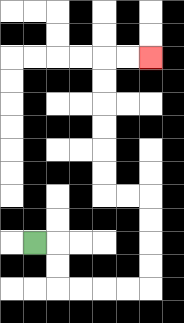{'start': '[1, 10]', 'end': '[6, 2]', 'path_directions': 'R,D,D,R,R,R,R,U,U,U,U,L,L,U,U,U,U,U,U,R,R', 'path_coordinates': '[[1, 10], [2, 10], [2, 11], [2, 12], [3, 12], [4, 12], [5, 12], [6, 12], [6, 11], [6, 10], [6, 9], [6, 8], [5, 8], [4, 8], [4, 7], [4, 6], [4, 5], [4, 4], [4, 3], [4, 2], [5, 2], [6, 2]]'}